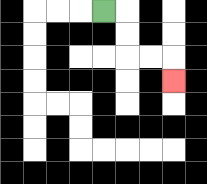{'start': '[4, 0]', 'end': '[7, 3]', 'path_directions': 'R,D,D,R,R,D', 'path_coordinates': '[[4, 0], [5, 0], [5, 1], [5, 2], [6, 2], [7, 2], [7, 3]]'}